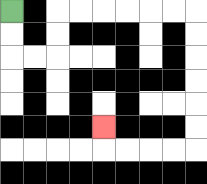{'start': '[0, 0]', 'end': '[4, 5]', 'path_directions': 'D,D,R,R,U,U,R,R,R,R,R,R,D,D,D,D,D,D,L,L,L,L,U', 'path_coordinates': '[[0, 0], [0, 1], [0, 2], [1, 2], [2, 2], [2, 1], [2, 0], [3, 0], [4, 0], [5, 0], [6, 0], [7, 0], [8, 0], [8, 1], [8, 2], [8, 3], [8, 4], [8, 5], [8, 6], [7, 6], [6, 6], [5, 6], [4, 6], [4, 5]]'}